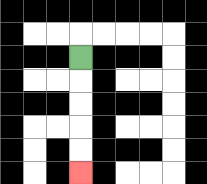{'start': '[3, 2]', 'end': '[3, 7]', 'path_directions': 'D,D,D,D,D', 'path_coordinates': '[[3, 2], [3, 3], [3, 4], [3, 5], [3, 6], [3, 7]]'}